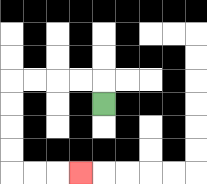{'start': '[4, 4]', 'end': '[3, 7]', 'path_directions': 'U,L,L,L,L,D,D,D,D,R,R,R', 'path_coordinates': '[[4, 4], [4, 3], [3, 3], [2, 3], [1, 3], [0, 3], [0, 4], [0, 5], [0, 6], [0, 7], [1, 7], [2, 7], [3, 7]]'}